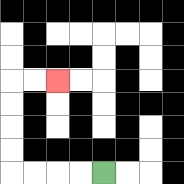{'start': '[4, 7]', 'end': '[2, 3]', 'path_directions': 'L,L,L,L,U,U,U,U,R,R', 'path_coordinates': '[[4, 7], [3, 7], [2, 7], [1, 7], [0, 7], [0, 6], [0, 5], [0, 4], [0, 3], [1, 3], [2, 3]]'}